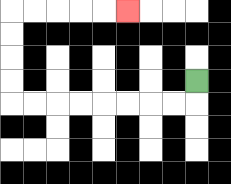{'start': '[8, 3]', 'end': '[5, 0]', 'path_directions': 'D,L,L,L,L,L,L,L,L,U,U,U,U,R,R,R,R,R', 'path_coordinates': '[[8, 3], [8, 4], [7, 4], [6, 4], [5, 4], [4, 4], [3, 4], [2, 4], [1, 4], [0, 4], [0, 3], [0, 2], [0, 1], [0, 0], [1, 0], [2, 0], [3, 0], [4, 0], [5, 0]]'}